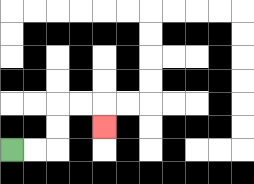{'start': '[0, 6]', 'end': '[4, 5]', 'path_directions': 'R,R,U,U,R,R,D', 'path_coordinates': '[[0, 6], [1, 6], [2, 6], [2, 5], [2, 4], [3, 4], [4, 4], [4, 5]]'}